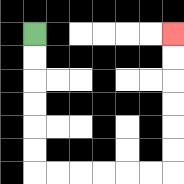{'start': '[1, 1]', 'end': '[7, 1]', 'path_directions': 'D,D,D,D,D,D,R,R,R,R,R,R,U,U,U,U,U,U', 'path_coordinates': '[[1, 1], [1, 2], [1, 3], [1, 4], [1, 5], [1, 6], [1, 7], [2, 7], [3, 7], [4, 7], [5, 7], [6, 7], [7, 7], [7, 6], [7, 5], [7, 4], [7, 3], [7, 2], [7, 1]]'}